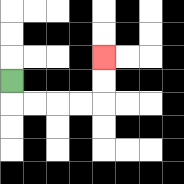{'start': '[0, 3]', 'end': '[4, 2]', 'path_directions': 'D,R,R,R,R,U,U', 'path_coordinates': '[[0, 3], [0, 4], [1, 4], [2, 4], [3, 4], [4, 4], [4, 3], [4, 2]]'}